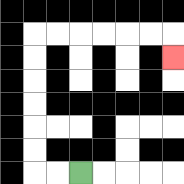{'start': '[3, 7]', 'end': '[7, 2]', 'path_directions': 'L,L,U,U,U,U,U,U,R,R,R,R,R,R,D', 'path_coordinates': '[[3, 7], [2, 7], [1, 7], [1, 6], [1, 5], [1, 4], [1, 3], [1, 2], [1, 1], [2, 1], [3, 1], [4, 1], [5, 1], [6, 1], [7, 1], [7, 2]]'}